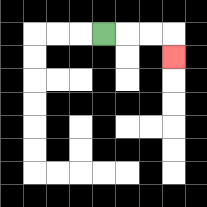{'start': '[4, 1]', 'end': '[7, 2]', 'path_directions': 'R,R,R,D', 'path_coordinates': '[[4, 1], [5, 1], [6, 1], [7, 1], [7, 2]]'}